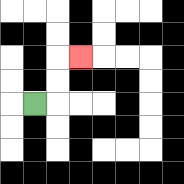{'start': '[1, 4]', 'end': '[3, 2]', 'path_directions': 'R,U,U,R', 'path_coordinates': '[[1, 4], [2, 4], [2, 3], [2, 2], [3, 2]]'}